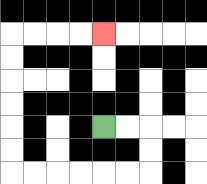{'start': '[4, 5]', 'end': '[4, 1]', 'path_directions': 'R,R,D,D,L,L,L,L,L,L,U,U,U,U,U,U,R,R,R,R', 'path_coordinates': '[[4, 5], [5, 5], [6, 5], [6, 6], [6, 7], [5, 7], [4, 7], [3, 7], [2, 7], [1, 7], [0, 7], [0, 6], [0, 5], [0, 4], [0, 3], [0, 2], [0, 1], [1, 1], [2, 1], [3, 1], [4, 1]]'}